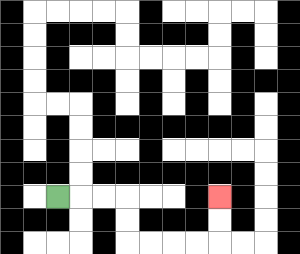{'start': '[2, 8]', 'end': '[9, 8]', 'path_directions': 'R,R,R,D,D,R,R,R,R,U,U', 'path_coordinates': '[[2, 8], [3, 8], [4, 8], [5, 8], [5, 9], [5, 10], [6, 10], [7, 10], [8, 10], [9, 10], [9, 9], [9, 8]]'}